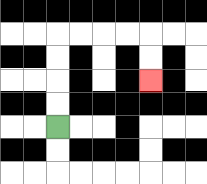{'start': '[2, 5]', 'end': '[6, 3]', 'path_directions': 'U,U,U,U,R,R,R,R,D,D', 'path_coordinates': '[[2, 5], [2, 4], [2, 3], [2, 2], [2, 1], [3, 1], [4, 1], [5, 1], [6, 1], [6, 2], [6, 3]]'}